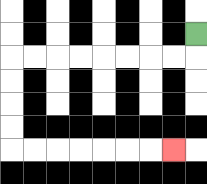{'start': '[8, 1]', 'end': '[7, 6]', 'path_directions': 'D,L,L,L,L,L,L,L,L,D,D,D,D,R,R,R,R,R,R,R', 'path_coordinates': '[[8, 1], [8, 2], [7, 2], [6, 2], [5, 2], [4, 2], [3, 2], [2, 2], [1, 2], [0, 2], [0, 3], [0, 4], [0, 5], [0, 6], [1, 6], [2, 6], [3, 6], [4, 6], [5, 6], [6, 6], [7, 6]]'}